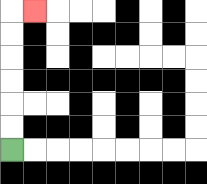{'start': '[0, 6]', 'end': '[1, 0]', 'path_directions': 'U,U,U,U,U,U,R', 'path_coordinates': '[[0, 6], [0, 5], [0, 4], [0, 3], [0, 2], [0, 1], [0, 0], [1, 0]]'}